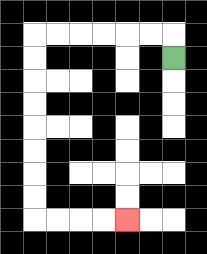{'start': '[7, 2]', 'end': '[5, 9]', 'path_directions': 'U,L,L,L,L,L,L,D,D,D,D,D,D,D,D,R,R,R,R', 'path_coordinates': '[[7, 2], [7, 1], [6, 1], [5, 1], [4, 1], [3, 1], [2, 1], [1, 1], [1, 2], [1, 3], [1, 4], [1, 5], [1, 6], [1, 7], [1, 8], [1, 9], [2, 9], [3, 9], [4, 9], [5, 9]]'}